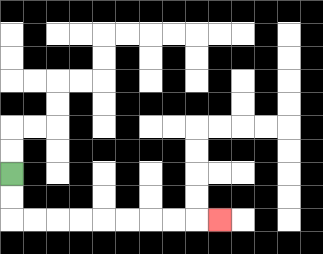{'start': '[0, 7]', 'end': '[9, 9]', 'path_directions': 'D,D,R,R,R,R,R,R,R,R,R', 'path_coordinates': '[[0, 7], [0, 8], [0, 9], [1, 9], [2, 9], [3, 9], [4, 9], [5, 9], [6, 9], [7, 9], [8, 9], [9, 9]]'}